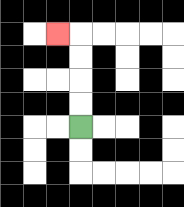{'start': '[3, 5]', 'end': '[2, 1]', 'path_directions': 'U,U,U,U,L', 'path_coordinates': '[[3, 5], [3, 4], [3, 3], [3, 2], [3, 1], [2, 1]]'}